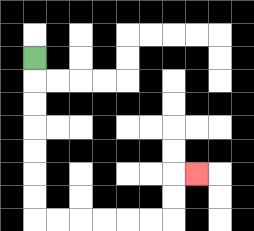{'start': '[1, 2]', 'end': '[8, 7]', 'path_directions': 'D,D,D,D,D,D,D,R,R,R,R,R,R,U,U,R', 'path_coordinates': '[[1, 2], [1, 3], [1, 4], [1, 5], [1, 6], [1, 7], [1, 8], [1, 9], [2, 9], [3, 9], [4, 9], [5, 9], [6, 9], [7, 9], [7, 8], [7, 7], [8, 7]]'}